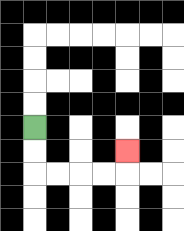{'start': '[1, 5]', 'end': '[5, 6]', 'path_directions': 'D,D,R,R,R,R,U', 'path_coordinates': '[[1, 5], [1, 6], [1, 7], [2, 7], [3, 7], [4, 7], [5, 7], [5, 6]]'}